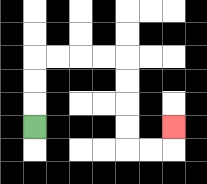{'start': '[1, 5]', 'end': '[7, 5]', 'path_directions': 'U,U,U,R,R,R,R,D,D,D,D,R,R,U', 'path_coordinates': '[[1, 5], [1, 4], [1, 3], [1, 2], [2, 2], [3, 2], [4, 2], [5, 2], [5, 3], [5, 4], [5, 5], [5, 6], [6, 6], [7, 6], [7, 5]]'}